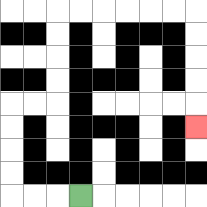{'start': '[3, 8]', 'end': '[8, 5]', 'path_directions': 'L,L,L,U,U,U,U,R,R,U,U,U,U,R,R,R,R,R,R,D,D,D,D,D', 'path_coordinates': '[[3, 8], [2, 8], [1, 8], [0, 8], [0, 7], [0, 6], [0, 5], [0, 4], [1, 4], [2, 4], [2, 3], [2, 2], [2, 1], [2, 0], [3, 0], [4, 0], [5, 0], [6, 0], [7, 0], [8, 0], [8, 1], [8, 2], [8, 3], [8, 4], [8, 5]]'}